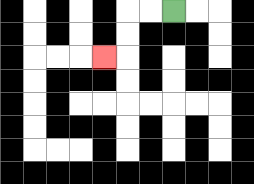{'start': '[7, 0]', 'end': '[4, 2]', 'path_directions': 'L,L,D,D,L', 'path_coordinates': '[[7, 0], [6, 0], [5, 0], [5, 1], [5, 2], [4, 2]]'}